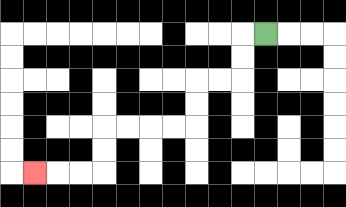{'start': '[11, 1]', 'end': '[1, 7]', 'path_directions': 'L,D,D,L,L,D,D,L,L,L,L,D,D,L,L,L', 'path_coordinates': '[[11, 1], [10, 1], [10, 2], [10, 3], [9, 3], [8, 3], [8, 4], [8, 5], [7, 5], [6, 5], [5, 5], [4, 5], [4, 6], [4, 7], [3, 7], [2, 7], [1, 7]]'}